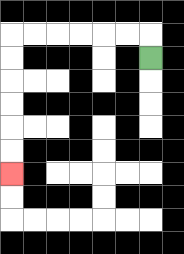{'start': '[6, 2]', 'end': '[0, 7]', 'path_directions': 'U,L,L,L,L,L,L,D,D,D,D,D,D', 'path_coordinates': '[[6, 2], [6, 1], [5, 1], [4, 1], [3, 1], [2, 1], [1, 1], [0, 1], [0, 2], [0, 3], [0, 4], [0, 5], [0, 6], [0, 7]]'}